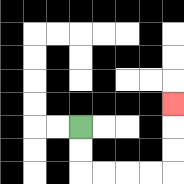{'start': '[3, 5]', 'end': '[7, 4]', 'path_directions': 'D,D,R,R,R,R,U,U,U', 'path_coordinates': '[[3, 5], [3, 6], [3, 7], [4, 7], [5, 7], [6, 7], [7, 7], [7, 6], [7, 5], [7, 4]]'}